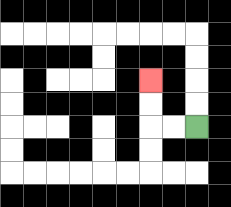{'start': '[8, 5]', 'end': '[6, 3]', 'path_directions': 'L,L,U,U', 'path_coordinates': '[[8, 5], [7, 5], [6, 5], [6, 4], [6, 3]]'}